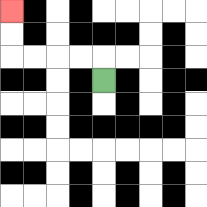{'start': '[4, 3]', 'end': '[0, 0]', 'path_directions': 'U,L,L,L,L,U,U', 'path_coordinates': '[[4, 3], [4, 2], [3, 2], [2, 2], [1, 2], [0, 2], [0, 1], [0, 0]]'}